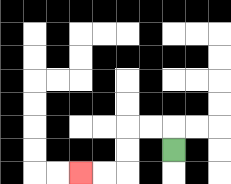{'start': '[7, 6]', 'end': '[3, 7]', 'path_directions': 'U,L,L,D,D,L,L', 'path_coordinates': '[[7, 6], [7, 5], [6, 5], [5, 5], [5, 6], [5, 7], [4, 7], [3, 7]]'}